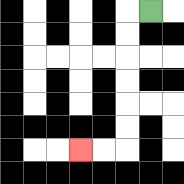{'start': '[6, 0]', 'end': '[3, 6]', 'path_directions': 'L,D,D,D,D,D,D,L,L', 'path_coordinates': '[[6, 0], [5, 0], [5, 1], [5, 2], [5, 3], [5, 4], [5, 5], [5, 6], [4, 6], [3, 6]]'}